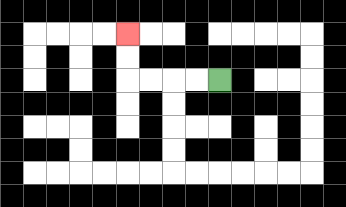{'start': '[9, 3]', 'end': '[5, 1]', 'path_directions': 'L,L,L,L,U,U', 'path_coordinates': '[[9, 3], [8, 3], [7, 3], [6, 3], [5, 3], [5, 2], [5, 1]]'}